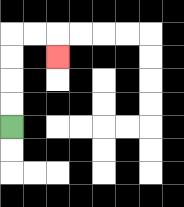{'start': '[0, 5]', 'end': '[2, 2]', 'path_directions': 'U,U,U,U,R,R,D', 'path_coordinates': '[[0, 5], [0, 4], [0, 3], [0, 2], [0, 1], [1, 1], [2, 1], [2, 2]]'}